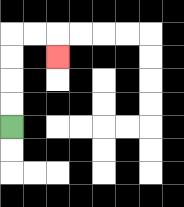{'start': '[0, 5]', 'end': '[2, 2]', 'path_directions': 'U,U,U,U,R,R,D', 'path_coordinates': '[[0, 5], [0, 4], [0, 3], [0, 2], [0, 1], [1, 1], [2, 1], [2, 2]]'}